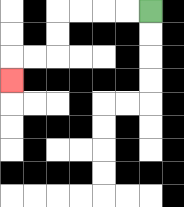{'start': '[6, 0]', 'end': '[0, 3]', 'path_directions': 'L,L,L,L,D,D,L,L,D', 'path_coordinates': '[[6, 0], [5, 0], [4, 0], [3, 0], [2, 0], [2, 1], [2, 2], [1, 2], [0, 2], [0, 3]]'}